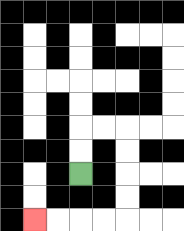{'start': '[3, 7]', 'end': '[1, 9]', 'path_directions': 'U,U,R,R,D,D,D,D,L,L,L,L', 'path_coordinates': '[[3, 7], [3, 6], [3, 5], [4, 5], [5, 5], [5, 6], [5, 7], [5, 8], [5, 9], [4, 9], [3, 9], [2, 9], [1, 9]]'}